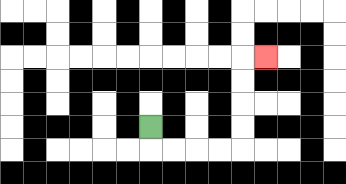{'start': '[6, 5]', 'end': '[11, 2]', 'path_directions': 'D,R,R,R,R,U,U,U,U,R', 'path_coordinates': '[[6, 5], [6, 6], [7, 6], [8, 6], [9, 6], [10, 6], [10, 5], [10, 4], [10, 3], [10, 2], [11, 2]]'}